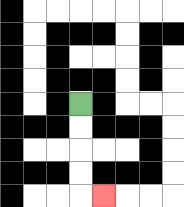{'start': '[3, 4]', 'end': '[4, 8]', 'path_directions': 'D,D,D,D,R', 'path_coordinates': '[[3, 4], [3, 5], [3, 6], [3, 7], [3, 8], [4, 8]]'}